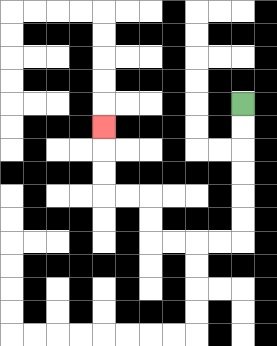{'start': '[10, 4]', 'end': '[4, 5]', 'path_directions': 'D,D,D,D,D,D,L,L,L,L,U,U,L,L,U,U,U', 'path_coordinates': '[[10, 4], [10, 5], [10, 6], [10, 7], [10, 8], [10, 9], [10, 10], [9, 10], [8, 10], [7, 10], [6, 10], [6, 9], [6, 8], [5, 8], [4, 8], [4, 7], [4, 6], [4, 5]]'}